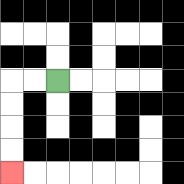{'start': '[2, 3]', 'end': '[0, 7]', 'path_directions': 'L,L,D,D,D,D', 'path_coordinates': '[[2, 3], [1, 3], [0, 3], [0, 4], [0, 5], [0, 6], [0, 7]]'}